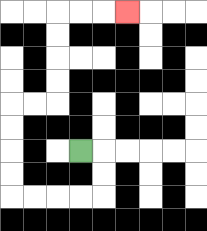{'start': '[3, 6]', 'end': '[5, 0]', 'path_directions': 'R,D,D,L,L,L,L,U,U,U,U,R,R,U,U,U,U,R,R,R', 'path_coordinates': '[[3, 6], [4, 6], [4, 7], [4, 8], [3, 8], [2, 8], [1, 8], [0, 8], [0, 7], [0, 6], [0, 5], [0, 4], [1, 4], [2, 4], [2, 3], [2, 2], [2, 1], [2, 0], [3, 0], [4, 0], [5, 0]]'}